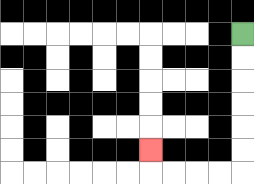{'start': '[10, 1]', 'end': '[6, 6]', 'path_directions': 'D,D,D,D,D,D,L,L,L,L,U', 'path_coordinates': '[[10, 1], [10, 2], [10, 3], [10, 4], [10, 5], [10, 6], [10, 7], [9, 7], [8, 7], [7, 7], [6, 7], [6, 6]]'}